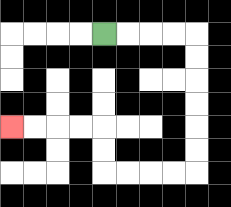{'start': '[4, 1]', 'end': '[0, 5]', 'path_directions': 'R,R,R,R,D,D,D,D,D,D,L,L,L,L,U,U,L,L,L,L', 'path_coordinates': '[[4, 1], [5, 1], [6, 1], [7, 1], [8, 1], [8, 2], [8, 3], [8, 4], [8, 5], [8, 6], [8, 7], [7, 7], [6, 7], [5, 7], [4, 7], [4, 6], [4, 5], [3, 5], [2, 5], [1, 5], [0, 5]]'}